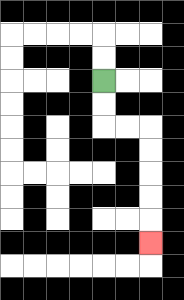{'start': '[4, 3]', 'end': '[6, 10]', 'path_directions': 'D,D,R,R,D,D,D,D,D', 'path_coordinates': '[[4, 3], [4, 4], [4, 5], [5, 5], [6, 5], [6, 6], [6, 7], [6, 8], [6, 9], [6, 10]]'}